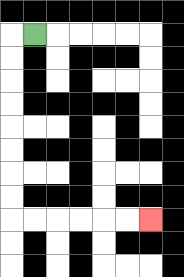{'start': '[1, 1]', 'end': '[6, 9]', 'path_directions': 'L,D,D,D,D,D,D,D,D,R,R,R,R,R,R', 'path_coordinates': '[[1, 1], [0, 1], [0, 2], [0, 3], [0, 4], [0, 5], [0, 6], [0, 7], [0, 8], [0, 9], [1, 9], [2, 9], [3, 9], [4, 9], [5, 9], [6, 9]]'}